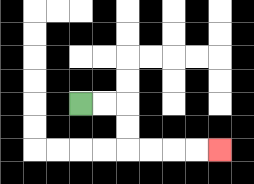{'start': '[3, 4]', 'end': '[9, 6]', 'path_directions': 'R,R,D,D,R,R,R,R', 'path_coordinates': '[[3, 4], [4, 4], [5, 4], [5, 5], [5, 6], [6, 6], [7, 6], [8, 6], [9, 6]]'}